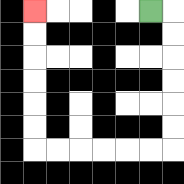{'start': '[6, 0]', 'end': '[1, 0]', 'path_directions': 'R,D,D,D,D,D,D,L,L,L,L,L,L,U,U,U,U,U,U', 'path_coordinates': '[[6, 0], [7, 0], [7, 1], [7, 2], [7, 3], [7, 4], [7, 5], [7, 6], [6, 6], [5, 6], [4, 6], [3, 6], [2, 6], [1, 6], [1, 5], [1, 4], [1, 3], [1, 2], [1, 1], [1, 0]]'}